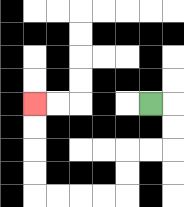{'start': '[6, 4]', 'end': '[1, 4]', 'path_directions': 'R,D,D,L,L,D,D,L,L,L,L,U,U,U,U', 'path_coordinates': '[[6, 4], [7, 4], [7, 5], [7, 6], [6, 6], [5, 6], [5, 7], [5, 8], [4, 8], [3, 8], [2, 8], [1, 8], [1, 7], [1, 6], [1, 5], [1, 4]]'}